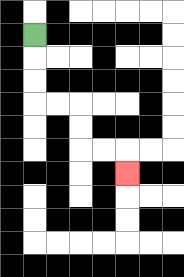{'start': '[1, 1]', 'end': '[5, 7]', 'path_directions': 'D,D,D,R,R,D,D,R,R,D', 'path_coordinates': '[[1, 1], [1, 2], [1, 3], [1, 4], [2, 4], [3, 4], [3, 5], [3, 6], [4, 6], [5, 6], [5, 7]]'}